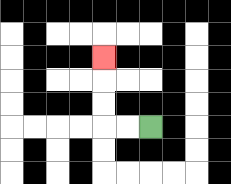{'start': '[6, 5]', 'end': '[4, 2]', 'path_directions': 'L,L,U,U,U', 'path_coordinates': '[[6, 5], [5, 5], [4, 5], [4, 4], [4, 3], [4, 2]]'}